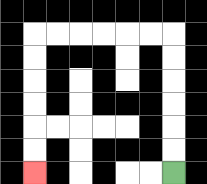{'start': '[7, 7]', 'end': '[1, 7]', 'path_directions': 'U,U,U,U,U,U,L,L,L,L,L,L,D,D,D,D,D,D', 'path_coordinates': '[[7, 7], [7, 6], [7, 5], [7, 4], [7, 3], [7, 2], [7, 1], [6, 1], [5, 1], [4, 1], [3, 1], [2, 1], [1, 1], [1, 2], [1, 3], [1, 4], [1, 5], [1, 6], [1, 7]]'}